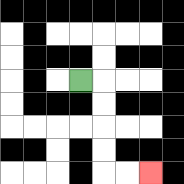{'start': '[3, 3]', 'end': '[6, 7]', 'path_directions': 'R,D,D,D,D,R,R', 'path_coordinates': '[[3, 3], [4, 3], [4, 4], [4, 5], [4, 6], [4, 7], [5, 7], [6, 7]]'}